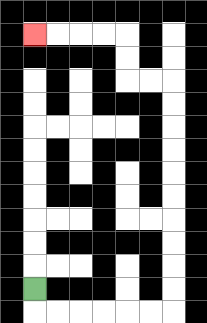{'start': '[1, 12]', 'end': '[1, 1]', 'path_directions': 'D,R,R,R,R,R,R,U,U,U,U,U,U,U,U,U,U,L,L,U,U,L,L,L,L', 'path_coordinates': '[[1, 12], [1, 13], [2, 13], [3, 13], [4, 13], [5, 13], [6, 13], [7, 13], [7, 12], [7, 11], [7, 10], [7, 9], [7, 8], [7, 7], [7, 6], [7, 5], [7, 4], [7, 3], [6, 3], [5, 3], [5, 2], [5, 1], [4, 1], [3, 1], [2, 1], [1, 1]]'}